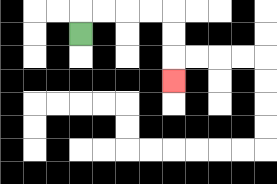{'start': '[3, 1]', 'end': '[7, 3]', 'path_directions': 'U,R,R,R,R,D,D,D', 'path_coordinates': '[[3, 1], [3, 0], [4, 0], [5, 0], [6, 0], [7, 0], [7, 1], [7, 2], [7, 3]]'}